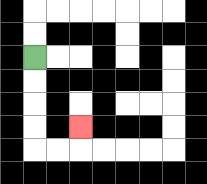{'start': '[1, 2]', 'end': '[3, 5]', 'path_directions': 'D,D,D,D,R,R,U', 'path_coordinates': '[[1, 2], [1, 3], [1, 4], [1, 5], [1, 6], [2, 6], [3, 6], [3, 5]]'}